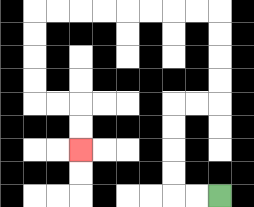{'start': '[9, 8]', 'end': '[3, 6]', 'path_directions': 'L,L,U,U,U,U,R,R,U,U,U,U,L,L,L,L,L,L,L,L,D,D,D,D,R,R,D,D', 'path_coordinates': '[[9, 8], [8, 8], [7, 8], [7, 7], [7, 6], [7, 5], [7, 4], [8, 4], [9, 4], [9, 3], [9, 2], [9, 1], [9, 0], [8, 0], [7, 0], [6, 0], [5, 0], [4, 0], [3, 0], [2, 0], [1, 0], [1, 1], [1, 2], [1, 3], [1, 4], [2, 4], [3, 4], [3, 5], [3, 6]]'}